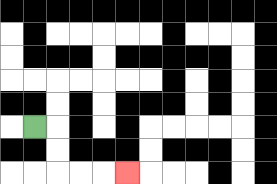{'start': '[1, 5]', 'end': '[5, 7]', 'path_directions': 'R,D,D,R,R,R', 'path_coordinates': '[[1, 5], [2, 5], [2, 6], [2, 7], [3, 7], [4, 7], [5, 7]]'}